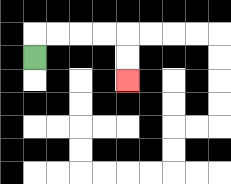{'start': '[1, 2]', 'end': '[5, 3]', 'path_directions': 'U,R,R,R,R,D,D', 'path_coordinates': '[[1, 2], [1, 1], [2, 1], [3, 1], [4, 1], [5, 1], [5, 2], [5, 3]]'}